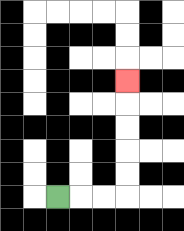{'start': '[2, 8]', 'end': '[5, 3]', 'path_directions': 'R,R,R,U,U,U,U,U', 'path_coordinates': '[[2, 8], [3, 8], [4, 8], [5, 8], [5, 7], [5, 6], [5, 5], [5, 4], [5, 3]]'}